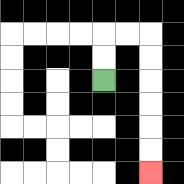{'start': '[4, 3]', 'end': '[6, 7]', 'path_directions': 'U,U,R,R,D,D,D,D,D,D', 'path_coordinates': '[[4, 3], [4, 2], [4, 1], [5, 1], [6, 1], [6, 2], [6, 3], [6, 4], [6, 5], [6, 6], [6, 7]]'}